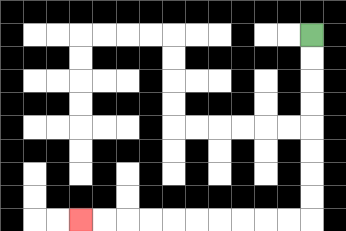{'start': '[13, 1]', 'end': '[3, 9]', 'path_directions': 'D,D,D,D,D,D,D,D,L,L,L,L,L,L,L,L,L,L', 'path_coordinates': '[[13, 1], [13, 2], [13, 3], [13, 4], [13, 5], [13, 6], [13, 7], [13, 8], [13, 9], [12, 9], [11, 9], [10, 9], [9, 9], [8, 9], [7, 9], [6, 9], [5, 9], [4, 9], [3, 9]]'}